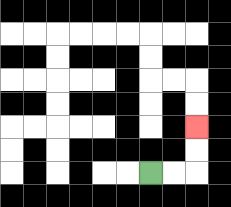{'start': '[6, 7]', 'end': '[8, 5]', 'path_directions': 'R,R,U,U', 'path_coordinates': '[[6, 7], [7, 7], [8, 7], [8, 6], [8, 5]]'}